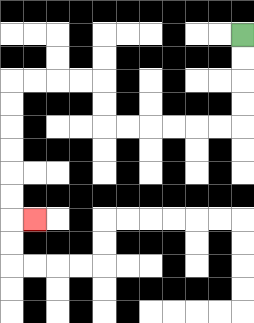{'start': '[10, 1]', 'end': '[1, 9]', 'path_directions': 'D,D,D,D,L,L,L,L,L,L,U,U,L,L,L,L,D,D,D,D,D,D,R', 'path_coordinates': '[[10, 1], [10, 2], [10, 3], [10, 4], [10, 5], [9, 5], [8, 5], [7, 5], [6, 5], [5, 5], [4, 5], [4, 4], [4, 3], [3, 3], [2, 3], [1, 3], [0, 3], [0, 4], [0, 5], [0, 6], [0, 7], [0, 8], [0, 9], [1, 9]]'}